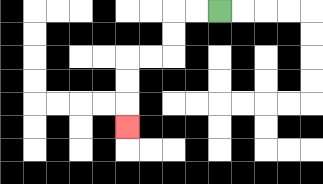{'start': '[9, 0]', 'end': '[5, 5]', 'path_directions': 'L,L,D,D,L,L,D,D,D', 'path_coordinates': '[[9, 0], [8, 0], [7, 0], [7, 1], [7, 2], [6, 2], [5, 2], [5, 3], [5, 4], [5, 5]]'}